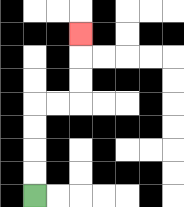{'start': '[1, 8]', 'end': '[3, 1]', 'path_directions': 'U,U,U,U,R,R,U,U,U', 'path_coordinates': '[[1, 8], [1, 7], [1, 6], [1, 5], [1, 4], [2, 4], [3, 4], [3, 3], [3, 2], [3, 1]]'}